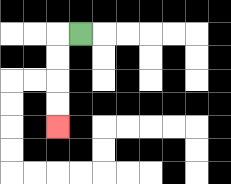{'start': '[3, 1]', 'end': '[2, 5]', 'path_directions': 'L,D,D,D,D', 'path_coordinates': '[[3, 1], [2, 1], [2, 2], [2, 3], [2, 4], [2, 5]]'}